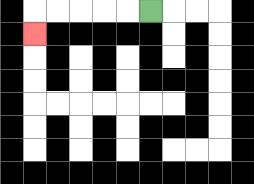{'start': '[6, 0]', 'end': '[1, 1]', 'path_directions': 'L,L,L,L,L,D', 'path_coordinates': '[[6, 0], [5, 0], [4, 0], [3, 0], [2, 0], [1, 0], [1, 1]]'}